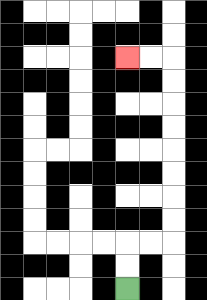{'start': '[5, 12]', 'end': '[5, 2]', 'path_directions': 'U,U,R,R,U,U,U,U,U,U,U,U,L,L', 'path_coordinates': '[[5, 12], [5, 11], [5, 10], [6, 10], [7, 10], [7, 9], [7, 8], [7, 7], [7, 6], [7, 5], [7, 4], [7, 3], [7, 2], [6, 2], [5, 2]]'}